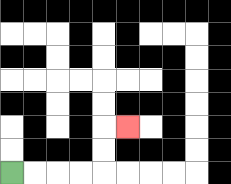{'start': '[0, 7]', 'end': '[5, 5]', 'path_directions': 'R,R,R,R,U,U,R', 'path_coordinates': '[[0, 7], [1, 7], [2, 7], [3, 7], [4, 7], [4, 6], [4, 5], [5, 5]]'}